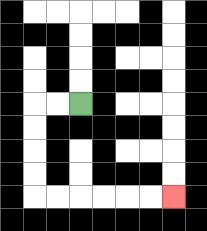{'start': '[3, 4]', 'end': '[7, 8]', 'path_directions': 'L,L,D,D,D,D,R,R,R,R,R,R', 'path_coordinates': '[[3, 4], [2, 4], [1, 4], [1, 5], [1, 6], [1, 7], [1, 8], [2, 8], [3, 8], [4, 8], [5, 8], [6, 8], [7, 8]]'}